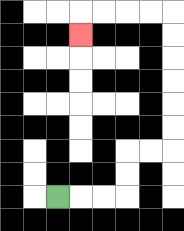{'start': '[2, 8]', 'end': '[3, 1]', 'path_directions': 'R,R,R,U,U,R,R,U,U,U,U,U,U,L,L,L,L,D', 'path_coordinates': '[[2, 8], [3, 8], [4, 8], [5, 8], [5, 7], [5, 6], [6, 6], [7, 6], [7, 5], [7, 4], [7, 3], [7, 2], [7, 1], [7, 0], [6, 0], [5, 0], [4, 0], [3, 0], [3, 1]]'}